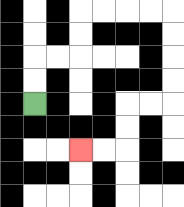{'start': '[1, 4]', 'end': '[3, 6]', 'path_directions': 'U,U,R,R,U,U,R,R,R,R,D,D,D,D,L,L,D,D,L,L', 'path_coordinates': '[[1, 4], [1, 3], [1, 2], [2, 2], [3, 2], [3, 1], [3, 0], [4, 0], [5, 0], [6, 0], [7, 0], [7, 1], [7, 2], [7, 3], [7, 4], [6, 4], [5, 4], [5, 5], [5, 6], [4, 6], [3, 6]]'}